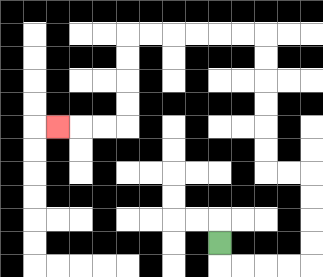{'start': '[9, 10]', 'end': '[2, 5]', 'path_directions': 'D,R,R,R,R,U,U,U,U,L,L,U,U,U,U,U,U,L,L,L,L,L,L,D,D,D,D,L,L,L', 'path_coordinates': '[[9, 10], [9, 11], [10, 11], [11, 11], [12, 11], [13, 11], [13, 10], [13, 9], [13, 8], [13, 7], [12, 7], [11, 7], [11, 6], [11, 5], [11, 4], [11, 3], [11, 2], [11, 1], [10, 1], [9, 1], [8, 1], [7, 1], [6, 1], [5, 1], [5, 2], [5, 3], [5, 4], [5, 5], [4, 5], [3, 5], [2, 5]]'}